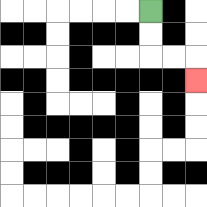{'start': '[6, 0]', 'end': '[8, 3]', 'path_directions': 'D,D,R,R,D', 'path_coordinates': '[[6, 0], [6, 1], [6, 2], [7, 2], [8, 2], [8, 3]]'}